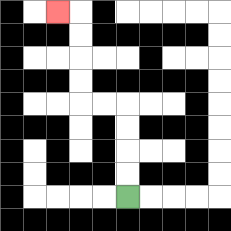{'start': '[5, 8]', 'end': '[2, 0]', 'path_directions': 'U,U,U,U,L,L,U,U,U,U,L', 'path_coordinates': '[[5, 8], [5, 7], [5, 6], [5, 5], [5, 4], [4, 4], [3, 4], [3, 3], [3, 2], [3, 1], [3, 0], [2, 0]]'}